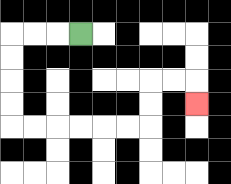{'start': '[3, 1]', 'end': '[8, 4]', 'path_directions': 'L,L,L,D,D,D,D,R,R,R,R,R,R,U,U,R,R,D', 'path_coordinates': '[[3, 1], [2, 1], [1, 1], [0, 1], [0, 2], [0, 3], [0, 4], [0, 5], [1, 5], [2, 5], [3, 5], [4, 5], [5, 5], [6, 5], [6, 4], [6, 3], [7, 3], [8, 3], [8, 4]]'}